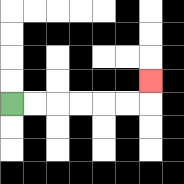{'start': '[0, 4]', 'end': '[6, 3]', 'path_directions': 'R,R,R,R,R,R,U', 'path_coordinates': '[[0, 4], [1, 4], [2, 4], [3, 4], [4, 4], [5, 4], [6, 4], [6, 3]]'}